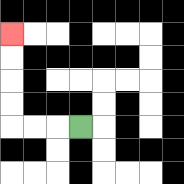{'start': '[3, 5]', 'end': '[0, 1]', 'path_directions': 'L,L,L,U,U,U,U', 'path_coordinates': '[[3, 5], [2, 5], [1, 5], [0, 5], [0, 4], [0, 3], [0, 2], [0, 1]]'}